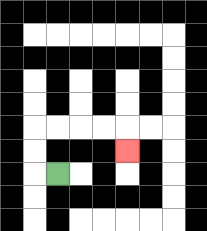{'start': '[2, 7]', 'end': '[5, 6]', 'path_directions': 'L,U,U,R,R,R,R,D', 'path_coordinates': '[[2, 7], [1, 7], [1, 6], [1, 5], [2, 5], [3, 5], [4, 5], [5, 5], [5, 6]]'}